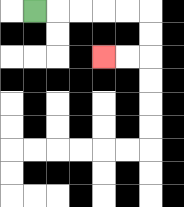{'start': '[1, 0]', 'end': '[4, 2]', 'path_directions': 'R,R,R,R,R,D,D,L,L', 'path_coordinates': '[[1, 0], [2, 0], [3, 0], [4, 0], [5, 0], [6, 0], [6, 1], [6, 2], [5, 2], [4, 2]]'}